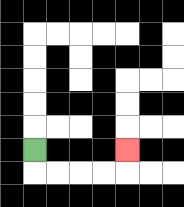{'start': '[1, 6]', 'end': '[5, 6]', 'path_directions': 'D,R,R,R,R,U', 'path_coordinates': '[[1, 6], [1, 7], [2, 7], [3, 7], [4, 7], [5, 7], [5, 6]]'}